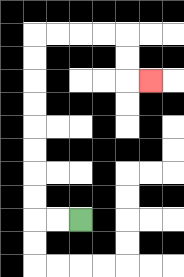{'start': '[3, 9]', 'end': '[6, 3]', 'path_directions': 'L,L,U,U,U,U,U,U,U,U,R,R,R,R,D,D,R', 'path_coordinates': '[[3, 9], [2, 9], [1, 9], [1, 8], [1, 7], [1, 6], [1, 5], [1, 4], [1, 3], [1, 2], [1, 1], [2, 1], [3, 1], [4, 1], [5, 1], [5, 2], [5, 3], [6, 3]]'}